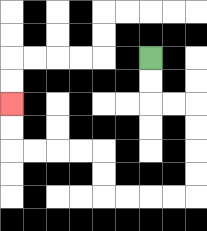{'start': '[6, 2]', 'end': '[0, 4]', 'path_directions': 'D,D,R,R,D,D,D,D,L,L,L,L,U,U,L,L,L,L,U,U', 'path_coordinates': '[[6, 2], [6, 3], [6, 4], [7, 4], [8, 4], [8, 5], [8, 6], [8, 7], [8, 8], [7, 8], [6, 8], [5, 8], [4, 8], [4, 7], [4, 6], [3, 6], [2, 6], [1, 6], [0, 6], [0, 5], [0, 4]]'}